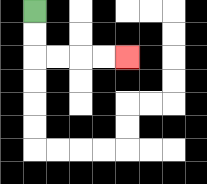{'start': '[1, 0]', 'end': '[5, 2]', 'path_directions': 'D,D,R,R,R,R', 'path_coordinates': '[[1, 0], [1, 1], [1, 2], [2, 2], [3, 2], [4, 2], [5, 2]]'}